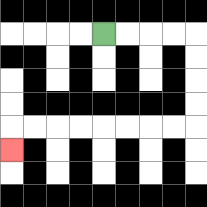{'start': '[4, 1]', 'end': '[0, 6]', 'path_directions': 'R,R,R,R,D,D,D,D,L,L,L,L,L,L,L,L,D', 'path_coordinates': '[[4, 1], [5, 1], [6, 1], [7, 1], [8, 1], [8, 2], [8, 3], [8, 4], [8, 5], [7, 5], [6, 5], [5, 5], [4, 5], [3, 5], [2, 5], [1, 5], [0, 5], [0, 6]]'}